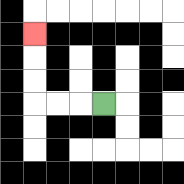{'start': '[4, 4]', 'end': '[1, 1]', 'path_directions': 'L,L,L,U,U,U', 'path_coordinates': '[[4, 4], [3, 4], [2, 4], [1, 4], [1, 3], [1, 2], [1, 1]]'}